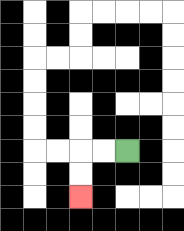{'start': '[5, 6]', 'end': '[3, 8]', 'path_directions': 'L,L,D,D', 'path_coordinates': '[[5, 6], [4, 6], [3, 6], [3, 7], [3, 8]]'}